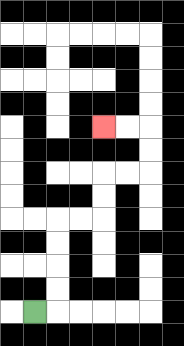{'start': '[1, 13]', 'end': '[4, 5]', 'path_directions': 'R,U,U,U,U,R,R,U,U,R,R,U,U,L,L', 'path_coordinates': '[[1, 13], [2, 13], [2, 12], [2, 11], [2, 10], [2, 9], [3, 9], [4, 9], [4, 8], [4, 7], [5, 7], [6, 7], [6, 6], [6, 5], [5, 5], [4, 5]]'}